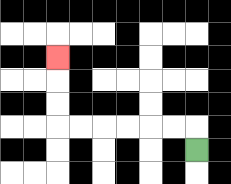{'start': '[8, 6]', 'end': '[2, 2]', 'path_directions': 'U,L,L,L,L,L,L,U,U,U', 'path_coordinates': '[[8, 6], [8, 5], [7, 5], [6, 5], [5, 5], [4, 5], [3, 5], [2, 5], [2, 4], [2, 3], [2, 2]]'}